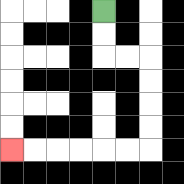{'start': '[4, 0]', 'end': '[0, 6]', 'path_directions': 'D,D,R,R,D,D,D,D,L,L,L,L,L,L', 'path_coordinates': '[[4, 0], [4, 1], [4, 2], [5, 2], [6, 2], [6, 3], [6, 4], [6, 5], [6, 6], [5, 6], [4, 6], [3, 6], [2, 6], [1, 6], [0, 6]]'}